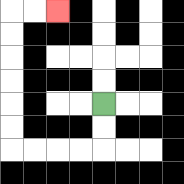{'start': '[4, 4]', 'end': '[2, 0]', 'path_directions': 'D,D,L,L,L,L,U,U,U,U,U,U,R,R', 'path_coordinates': '[[4, 4], [4, 5], [4, 6], [3, 6], [2, 6], [1, 6], [0, 6], [0, 5], [0, 4], [0, 3], [0, 2], [0, 1], [0, 0], [1, 0], [2, 0]]'}